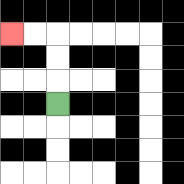{'start': '[2, 4]', 'end': '[0, 1]', 'path_directions': 'U,U,U,L,L', 'path_coordinates': '[[2, 4], [2, 3], [2, 2], [2, 1], [1, 1], [0, 1]]'}